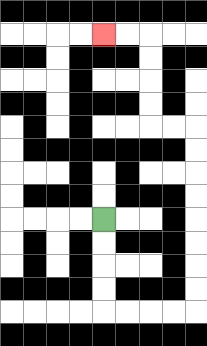{'start': '[4, 9]', 'end': '[4, 1]', 'path_directions': 'D,D,D,D,R,R,R,R,U,U,U,U,U,U,U,U,L,L,U,U,U,U,L,L', 'path_coordinates': '[[4, 9], [4, 10], [4, 11], [4, 12], [4, 13], [5, 13], [6, 13], [7, 13], [8, 13], [8, 12], [8, 11], [8, 10], [8, 9], [8, 8], [8, 7], [8, 6], [8, 5], [7, 5], [6, 5], [6, 4], [6, 3], [6, 2], [6, 1], [5, 1], [4, 1]]'}